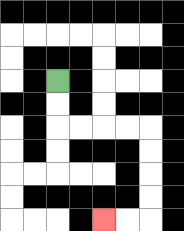{'start': '[2, 3]', 'end': '[4, 9]', 'path_directions': 'D,D,R,R,R,R,D,D,D,D,L,L', 'path_coordinates': '[[2, 3], [2, 4], [2, 5], [3, 5], [4, 5], [5, 5], [6, 5], [6, 6], [6, 7], [6, 8], [6, 9], [5, 9], [4, 9]]'}